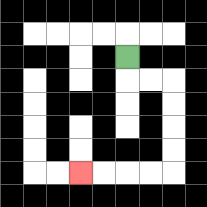{'start': '[5, 2]', 'end': '[3, 7]', 'path_directions': 'D,R,R,D,D,D,D,L,L,L,L', 'path_coordinates': '[[5, 2], [5, 3], [6, 3], [7, 3], [7, 4], [7, 5], [7, 6], [7, 7], [6, 7], [5, 7], [4, 7], [3, 7]]'}